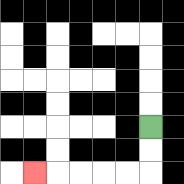{'start': '[6, 5]', 'end': '[1, 7]', 'path_directions': 'D,D,L,L,L,L,L', 'path_coordinates': '[[6, 5], [6, 6], [6, 7], [5, 7], [4, 7], [3, 7], [2, 7], [1, 7]]'}